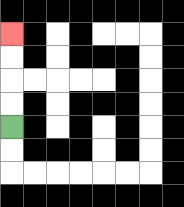{'start': '[0, 5]', 'end': '[0, 1]', 'path_directions': 'U,U,U,U', 'path_coordinates': '[[0, 5], [0, 4], [0, 3], [0, 2], [0, 1]]'}